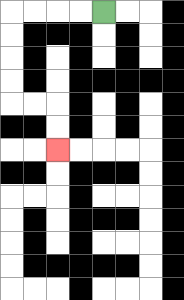{'start': '[4, 0]', 'end': '[2, 6]', 'path_directions': 'L,L,L,L,D,D,D,D,R,R,D,D', 'path_coordinates': '[[4, 0], [3, 0], [2, 0], [1, 0], [0, 0], [0, 1], [0, 2], [0, 3], [0, 4], [1, 4], [2, 4], [2, 5], [2, 6]]'}